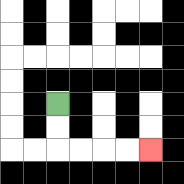{'start': '[2, 4]', 'end': '[6, 6]', 'path_directions': 'D,D,R,R,R,R', 'path_coordinates': '[[2, 4], [2, 5], [2, 6], [3, 6], [4, 6], [5, 6], [6, 6]]'}